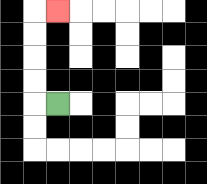{'start': '[2, 4]', 'end': '[2, 0]', 'path_directions': 'L,U,U,U,U,R', 'path_coordinates': '[[2, 4], [1, 4], [1, 3], [1, 2], [1, 1], [1, 0], [2, 0]]'}